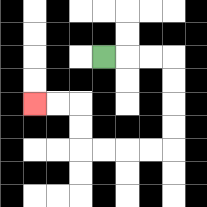{'start': '[4, 2]', 'end': '[1, 4]', 'path_directions': 'R,R,R,D,D,D,D,L,L,L,L,U,U,L,L', 'path_coordinates': '[[4, 2], [5, 2], [6, 2], [7, 2], [7, 3], [7, 4], [7, 5], [7, 6], [6, 6], [5, 6], [4, 6], [3, 6], [3, 5], [3, 4], [2, 4], [1, 4]]'}